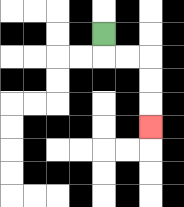{'start': '[4, 1]', 'end': '[6, 5]', 'path_directions': 'D,R,R,D,D,D', 'path_coordinates': '[[4, 1], [4, 2], [5, 2], [6, 2], [6, 3], [6, 4], [6, 5]]'}